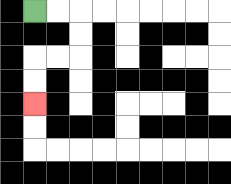{'start': '[1, 0]', 'end': '[1, 4]', 'path_directions': 'R,R,D,D,L,L,D,D', 'path_coordinates': '[[1, 0], [2, 0], [3, 0], [3, 1], [3, 2], [2, 2], [1, 2], [1, 3], [1, 4]]'}